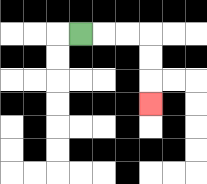{'start': '[3, 1]', 'end': '[6, 4]', 'path_directions': 'R,R,R,D,D,D', 'path_coordinates': '[[3, 1], [4, 1], [5, 1], [6, 1], [6, 2], [6, 3], [6, 4]]'}